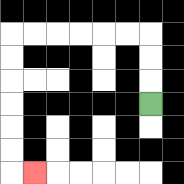{'start': '[6, 4]', 'end': '[1, 7]', 'path_directions': 'U,U,U,L,L,L,L,L,L,D,D,D,D,D,D,R', 'path_coordinates': '[[6, 4], [6, 3], [6, 2], [6, 1], [5, 1], [4, 1], [3, 1], [2, 1], [1, 1], [0, 1], [0, 2], [0, 3], [0, 4], [0, 5], [0, 6], [0, 7], [1, 7]]'}